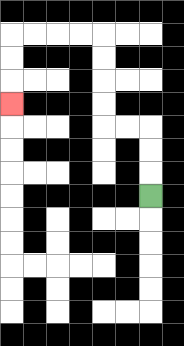{'start': '[6, 8]', 'end': '[0, 4]', 'path_directions': 'U,U,U,L,L,U,U,U,U,L,L,L,L,D,D,D', 'path_coordinates': '[[6, 8], [6, 7], [6, 6], [6, 5], [5, 5], [4, 5], [4, 4], [4, 3], [4, 2], [4, 1], [3, 1], [2, 1], [1, 1], [0, 1], [0, 2], [0, 3], [0, 4]]'}